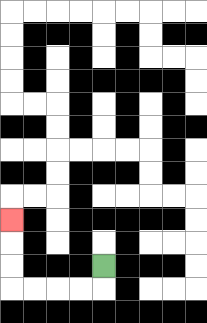{'start': '[4, 11]', 'end': '[0, 9]', 'path_directions': 'D,L,L,L,L,U,U,U', 'path_coordinates': '[[4, 11], [4, 12], [3, 12], [2, 12], [1, 12], [0, 12], [0, 11], [0, 10], [0, 9]]'}